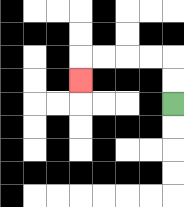{'start': '[7, 4]', 'end': '[3, 3]', 'path_directions': 'U,U,L,L,L,L,D', 'path_coordinates': '[[7, 4], [7, 3], [7, 2], [6, 2], [5, 2], [4, 2], [3, 2], [3, 3]]'}